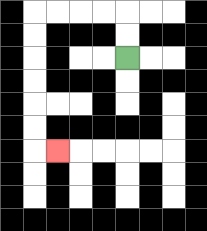{'start': '[5, 2]', 'end': '[2, 6]', 'path_directions': 'U,U,L,L,L,L,D,D,D,D,D,D,R', 'path_coordinates': '[[5, 2], [5, 1], [5, 0], [4, 0], [3, 0], [2, 0], [1, 0], [1, 1], [1, 2], [1, 3], [1, 4], [1, 5], [1, 6], [2, 6]]'}